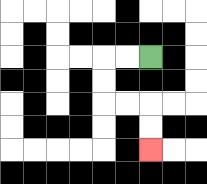{'start': '[6, 2]', 'end': '[6, 6]', 'path_directions': 'L,L,D,D,R,R,D,D', 'path_coordinates': '[[6, 2], [5, 2], [4, 2], [4, 3], [4, 4], [5, 4], [6, 4], [6, 5], [6, 6]]'}